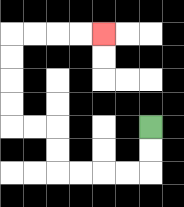{'start': '[6, 5]', 'end': '[4, 1]', 'path_directions': 'D,D,L,L,L,L,U,U,L,L,U,U,U,U,R,R,R,R', 'path_coordinates': '[[6, 5], [6, 6], [6, 7], [5, 7], [4, 7], [3, 7], [2, 7], [2, 6], [2, 5], [1, 5], [0, 5], [0, 4], [0, 3], [0, 2], [0, 1], [1, 1], [2, 1], [3, 1], [4, 1]]'}